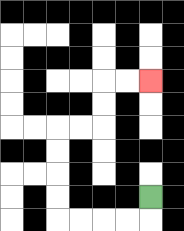{'start': '[6, 8]', 'end': '[6, 3]', 'path_directions': 'D,L,L,L,L,U,U,U,U,R,R,U,U,R,R', 'path_coordinates': '[[6, 8], [6, 9], [5, 9], [4, 9], [3, 9], [2, 9], [2, 8], [2, 7], [2, 6], [2, 5], [3, 5], [4, 5], [4, 4], [4, 3], [5, 3], [6, 3]]'}